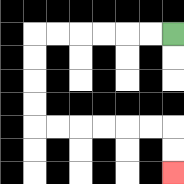{'start': '[7, 1]', 'end': '[7, 7]', 'path_directions': 'L,L,L,L,L,L,D,D,D,D,R,R,R,R,R,R,D,D', 'path_coordinates': '[[7, 1], [6, 1], [5, 1], [4, 1], [3, 1], [2, 1], [1, 1], [1, 2], [1, 3], [1, 4], [1, 5], [2, 5], [3, 5], [4, 5], [5, 5], [6, 5], [7, 5], [7, 6], [7, 7]]'}